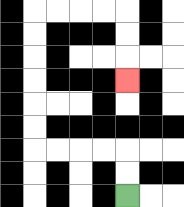{'start': '[5, 8]', 'end': '[5, 3]', 'path_directions': 'U,U,L,L,L,L,U,U,U,U,U,U,R,R,R,R,D,D,D', 'path_coordinates': '[[5, 8], [5, 7], [5, 6], [4, 6], [3, 6], [2, 6], [1, 6], [1, 5], [1, 4], [1, 3], [1, 2], [1, 1], [1, 0], [2, 0], [3, 0], [4, 0], [5, 0], [5, 1], [5, 2], [5, 3]]'}